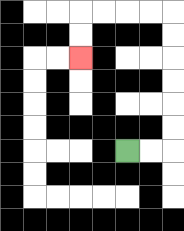{'start': '[5, 6]', 'end': '[3, 2]', 'path_directions': 'R,R,U,U,U,U,U,U,L,L,L,L,D,D', 'path_coordinates': '[[5, 6], [6, 6], [7, 6], [7, 5], [7, 4], [7, 3], [7, 2], [7, 1], [7, 0], [6, 0], [5, 0], [4, 0], [3, 0], [3, 1], [3, 2]]'}